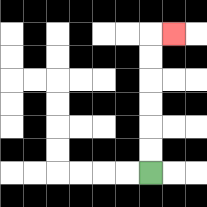{'start': '[6, 7]', 'end': '[7, 1]', 'path_directions': 'U,U,U,U,U,U,R', 'path_coordinates': '[[6, 7], [6, 6], [6, 5], [6, 4], [6, 3], [6, 2], [6, 1], [7, 1]]'}